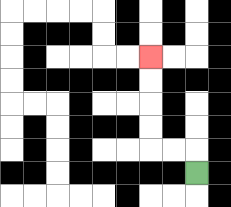{'start': '[8, 7]', 'end': '[6, 2]', 'path_directions': 'U,L,L,U,U,U,U', 'path_coordinates': '[[8, 7], [8, 6], [7, 6], [6, 6], [6, 5], [6, 4], [6, 3], [6, 2]]'}